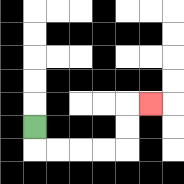{'start': '[1, 5]', 'end': '[6, 4]', 'path_directions': 'D,R,R,R,R,U,U,R', 'path_coordinates': '[[1, 5], [1, 6], [2, 6], [3, 6], [4, 6], [5, 6], [5, 5], [5, 4], [6, 4]]'}